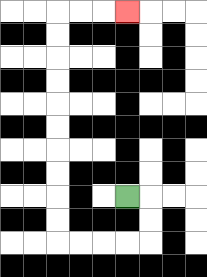{'start': '[5, 8]', 'end': '[5, 0]', 'path_directions': 'R,D,D,L,L,L,L,U,U,U,U,U,U,U,U,U,U,R,R,R', 'path_coordinates': '[[5, 8], [6, 8], [6, 9], [6, 10], [5, 10], [4, 10], [3, 10], [2, 10], [2, 9], [2, 8], [2, 7], [2, 6], [2, 5], [2, 4], [2, 3], [2, 2], [2, 1], [2, 0], [3, 0], [4, 0], [5, 0]]'}